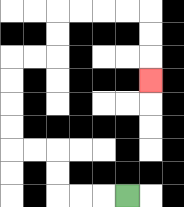{'start': '[5, 8]', 'end': '[6, 3]', 'path_directions': 'L,L,L,U,U,L,L,U,U,U,U,R,R,U,U,R,R,R,R,D,D,D', 'path_coordinates': '[[5, 8], [4, 8], [3, 8], [2, 8], [2, 7], [2, 6], [1, 6], [0, 6], [0, 5], [0, 4], [0, 3], [0, 2], [1, 2], [2, 2], [2, 1], [2, 0], [3, 0], [4, 0], [5, 0], [6, 0], [6, 1], [6, 2], [6, 3]]'}